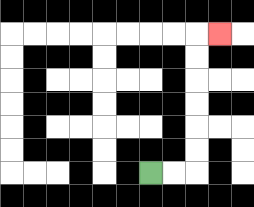{'start': '[6, 7]', 'end': '[9, 1]', 'path_directions': 'R,R,U,U,U,U,U,U,R', 'path_coordinates': '[[6, 7], [7, 7], [8, 7], [8, 6], [8, 5], [8, 4], [8, 3], [8, 2], [8, 1], [9, 1]]'}